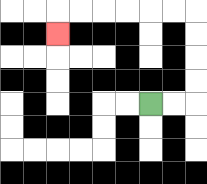{'start': '[6, 4]', 'end': '[2, 1]', 'path_directions': 'R,R,U,U,U,U,L,L,L,L,L,L,D', 'path_coordinates': '[[6, 4], [7, 4], [8, 4], [8, 3], [8, 2], [8, 1], [8, 0], [7, 0], [6, 0], [5, 0], [4, 0], [3, 0], [2, 0], [2, 1]]'}